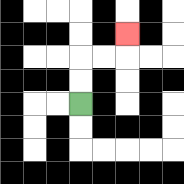{'start': '[3, 4]', 'end': '[5, 1]', 'path_directions': 'U,U,R,R,U', 'path_coordinates': '[[3, 4], [3, 3], [3, 2], [4, 2], [5, 2], [5, 1]]'}